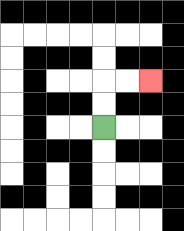{'start': '[4, 5]', 'end': '[6, 3]', 'path_directions': 'U,U,R,R', 'path_coordinates': '[[4, 5], [4, 4], [4, 3], [5, 3], [6, 3]]'}